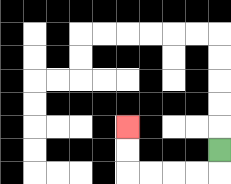{'start': '[9, 6]', 'end': '[5, 5]', 'path_directions': 'D,L,L,L,L,U,U', 'path_coordinates': '[[9, 6], [9, 7], [8, 7], [7, 7], [6, 7], [5, 7], [5, 6], [5, 5]]'}